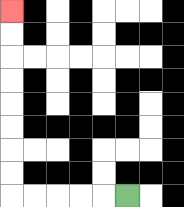{'start': '[5, 8]', 'end': '[0, 0]', 'path_directions': 'L,L,L,L,L,U,U,U,U,U,U,U,U', 'path_coordinates': '[[5, 8], [4, 8], [3, 8], [2, 8], [1, 8], [0, 8], [0, 7], [0, 6], [0, 5], [0, 4], [0, 3], [0, 2], [0, 1], [0, 0]]'}